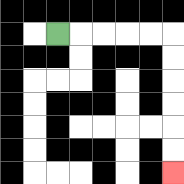{'start': '[2, 1]', 'end': '[7, 7]', 'path_directions': 'R,R,R,R,R,D,D,D,D,D,D', 'path_coordinates': '[[2, 1], [3, 1], [4, 1], [5, 1], [6, 1], [7, 1], [7, 2], [7, 3], [7, 4], [7, 5], [7, 6], [7, 7]]'}